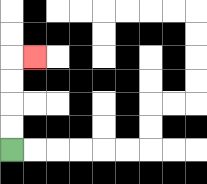{'start': '[0, 6]', 'end': '[1, 2]', 'path_directions': 'U,U,U,U,R', 'path_coordinates': '[[0, 6], [0, 5], [0, 4], [0, 3], [0, 2], [1, 2]]'}